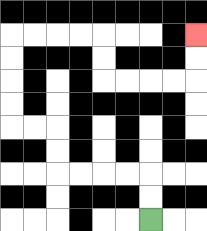{'start': '[6, 9]', 'end': '[8, 1]', 'path_directions': 'U,U,L,L,L,L,U,U,L,L,U,U,U,U,R,R,R,R,D,D,R,R,R,R,U,U', 'path_coordinates': '[[6, 9], [6, 8], [6, 7], [5, 7], [4, 7], [3, 7], [2, 7], [2, 6], [2, 5], [1, 5], [0, 5], [0, 4], [0, 3], [0, 2], [0, 1], [1, 1], [2, 1], [3, 1], [4, 1], [4, 2], [4, 3], [5, 3], [6, 3], [7, 3], [8, 3], [8, 2], [8, 1]]'}